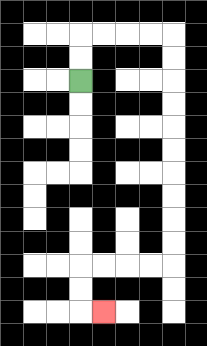{'start': '[3, 3]', 'end': '[4, 13]', 'path_directions': 'U,U,R,R,R,R,D,D,D,D,D,D,D,D,D,D,L,L,L,L,D,D,R', 'path_coordinates': '[[3, 3], [3, 2], [3, 1], [4, 1], [5, 1], [6, 1], [7, 1], [7, 2], [7, 3], [7, 4], [7, 5], [7, 6], [7, 7], [7, 8], [7, 9], [7, 10], [7, 11], [6, 11], [5, 11], [4, 11], [3, 11], [3, 12], [3, 13], [4, 13]]'}